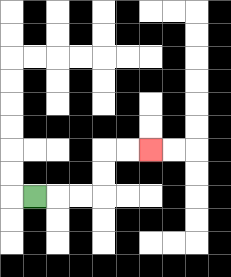{'start': '[1, 8]', 'end': '[6, 6]', 'path_directions': 'R,R,R,U,U,R,R', 'path_coordinates': '[[1, 8], [2, 8], [3, 8], [4, 8], [4, 7], [4, 6], [5, 6], [6, 6]]'}